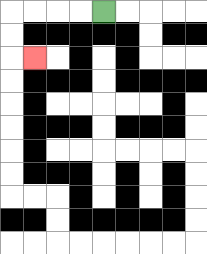{'start': '[4, 0]', 'end': '[1, 2]', 'path_directions': 'L,L,L,L,D,D,R', 'path_coordinates': '[[4, 0], [3, 0], [2, 0], [1, 0], [0, 0], [0, 1], [0, 2], [1, 2]]'}